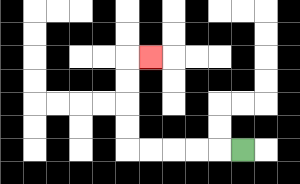{'start': '[10, 6]', 'end': '[6, 2]', 'path_directions': 'L,L,L,L,L,U,U,U,U,R', 'path_coordinates': '[[10, 6], [9, 6], [8, 6], [7, 6], [6, 6], [5, 6], [5, 5], [5, 4], [5, 3], [5, 2], [6, 2]]'}